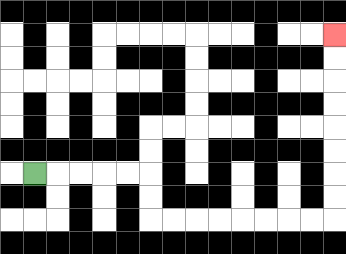{'start': '[1, 7]', 'end': '[14, 1]', 'path_directions': 'R,R,R,R,R,D,D,R,R,R,R,R,R,R,R,U,U,U,U,U,U,U,U', 'path_coordinates': '[[1, 7], [2, 7], [3, 7], [4, 7], [5, 7], [6, 7], [6, 8], [6, 9], [7, 9], [8, 9], [9, 9], [10, 9], [11, 9], [12, 9], [13, 9], [14, 9], [14, 8], [14, 7], [14, 6], [14, 5], [14, 4], [14, 3], [14, 2], [14, 1]]'}